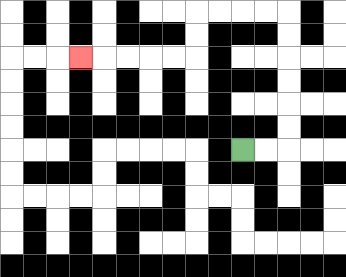{'start': '[10, 6]', 'end': '[3, 2]', 'path_directions': 'R,R,U,U,U,U,U,U,L,L,L,L,D,D,L,L,L,L,L', 'path_coordinates': '[[10, 6], [11, 6], [12, 6], [12, 5], [12, 4], [12, 3], [12, 2], [12, 1], [12, 0], [11, 0], [10, 0], [9, 0], [8, 0], [8, 1], [8, 2], [7, 2], [6, 2], [5, 2], [4, 2], [3, 2]]'}